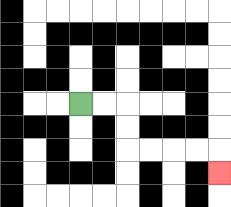{'start': '[3, 4]', 'end': '[9, 7]', 'path_directions': 'R,R,D,D,R,R,R,R,D', 'path_coordinates': '[[3, 4], [4, 4], [5, 4], [5, 5], [5, 6], [6, 6], [7, 6], [8, 6], [9, 6], [9, 7]]'}